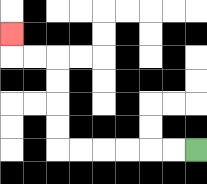{'start': '[8, 6]', 'end': '[0, 1]', 'path_directions': 'L,L,L,L,L,L,U,U,U,U,L,L,U', 'path_coordinates': '[[8, 6], [7, 6], [6, 6], [5, 6], [4, 6], [3, 6], [2, 6], [2, 5], [2, 4], [2, 3], [2, 2], [1, 2], [0, 2], [0, 1]]'}